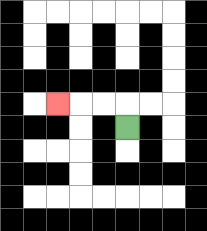{'start': '[5, 5]', 'end': '[2, 4]', 'path_directions': 'U,L,L,L', 'path_coordinates': '[[5, 5], [5, 4], [4, 4], [3, 4], [2, 4]]'}